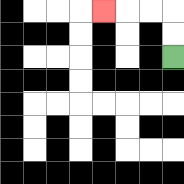{'start': '[7, 2]', 'end': '[4, 0]', 'path_directions': 'U,U,L,L,L', 'path_coordinates': '[[7, 2], [7, 1], [7, 0], [6, 0], [5, 0], [4, 0]]'}